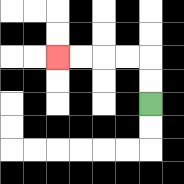{'start': '[6, 4]', 'end': '[2, 2]', 'path_directions': 'U,U,L,L,L,L', 'path_coordinates': '[[6, 4], [6, 3], [6, 2], [5, 2], [4, 2], [3, 2], [2, 2]]'}